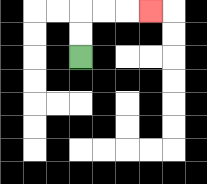{'start': '[3, 2]', 'end': '[6, 0]', 'path_directions': 'U,U,R,R,R', 'path_coordinates': '[[3, 2], [3, 1], [3, 0], [4, 0], [5, 0], [6, 0]]'}